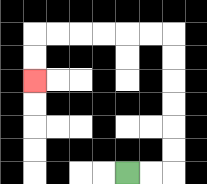{'start': '[5, 7]', 'end': '[1, 3]', 'path_directions': 'R,R,U,U,U,U,U,U,L,L,L,L,L,L,D,D', 'path_coordinates': '[[5, 7], [6, 7], [7, 7], [7, 6], [7, 5], [7, 4], [7, 3], [7, 2], [7, 1], [6, 1], [5, 1], [4, 1], [3, 1], [2, 1], [1, 1], [1, 2], [1, 3]]'}